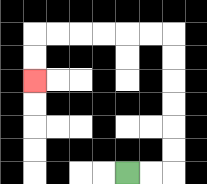{'start': '[5, 7]', 'end': '[1, 3]', 'path_directions': 'R,R,U,U,U,U,U,U,L,L,L,L,L,L,D,D', 'path_coordinates': '[[5, 7], [6, 7], [7, 7], [7, 6], [7, 5], [7, 4], [7, 3], [7, 2], [7, 1], [6, 1], [5, 1], [4, 1], [3, 1], [2, 1], [1, 1], [1, 2], [1, 3]]'}